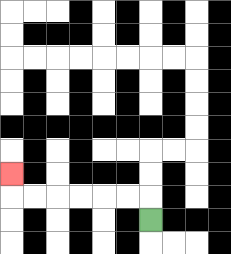{'start': '[6, 9]', 'end': '[0, 7]', 'path_directions': 'U,L,L,L,L,L,L,U', 'path_coordinates': '[[6, 9], [6, 8], [5, 8], [4, 8], [3, 8], [2, 8], [1, 8], [0, 8], [0, 7]]'}